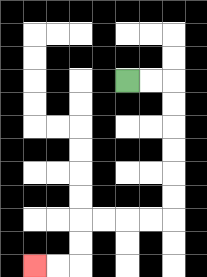{'start': '[5, 3]', 'end': '[1, 11]', 'path_directions': 'R,R,D,D,D,D,D,D,L,L,L,L,D,D,L,L', 'path_coordinates': '[[5, 3], [6, 3], [7, 3], [7, 4], [7, 5], [7, 6], [7, 7], [7, 8], [7, 9], [6, 9], [5, 9], [4, 9], [3, 9], [3, 10], [3, 11], [2, 11], [1, 11]]'}